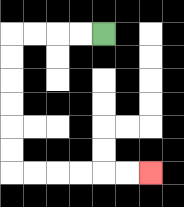{'start': '[4, 1]', 'end': '[6, 7]', 'path_directions': 'L,L,L,L,D,D,D,D,D,D,R,R,R,R,R,R', 'path_coordinates': '[[4, 1], [3, 1], [2, 1], [1, 1], [0, 1], [0, 2], [0, 3], [0, 4], [0, 5], [0, 6], [0, 7], [1, 7], [2, 7], [3, 7], [4, 7], [5, 7], [6, 7]]'}